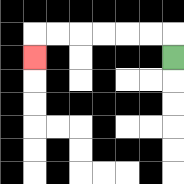{'start': '[7, 2]', 'end': '[1, 2]', 'path_directions': 'U,L,L,L,L,L,L,D', 'path_coordinates': '[[7, 2], [7, 1], [6, 1], [5, 1], [4, 1], [3, 1], [2, 1], [1, 1], [1, 2]]'}